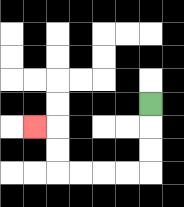{'start': '[6, 4]', 'end': '[1, 5]', 'path_directions': 'D,D,D,L,L,L,L,U,U,L', 'path_coordinates': '[[6, 4], [6, 5], [6, 6], [6, 7], [5, 7], [4, 7], [3, 7], [2, 7], [2, 6], [2, 5], [1, 5]]'}